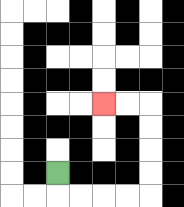{'start': '[2, 7]', 'end': '[4, 4]', 'path_directions': 'D,R,R,R,R,U,U,U,U,L,L', 'path_coordinates': '[[2, 7], [2, 8], [3, 8], [4, 8], [5, 8], [6, 8], [6, 7], [6, 6], [6, 5], [6, 4], [5, 4], [4, 4]]'}